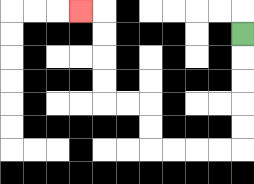{'start': '[10, 1]', 'end': '[3, 0]', 'path_directions': 'D,D,D,D,D,L,L,L,L,U,U,L,L,U,U,U,U,L', 'path_coordinates': '[[10, 1], [10, 2], [10, 3], [10, 4], [10, 5], [10, 6], [9, 6], [8, 6], [7, 6], [6, 6], [6, 5], [6, 4], [5, 4], [4, 4], [4, 3], [4, 2], [4, 1], [4, 0], [3, 0]]'}